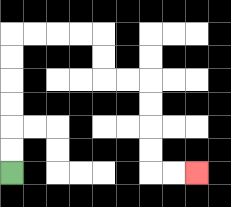{'start': '[0, 7]', 'end': '[8, 7]', 'path_directions': 'U,U,U,U,U,U,R,R,R,R,D,D,R,R,D,D,D,D,R,R', 'path_coordinates': '[[0, 7], [0, 6], [0, 5], [0, 4], [0, 3], [0, 2], [0, 1], [1, 1], [2, 1], [3, 1], [4, 1], [4, 2], [4, 3], [5, 3], [6, 3], [6, 4], [6, 5], [6, 6], [6, 7], [7, 7], [8, 7]]'}